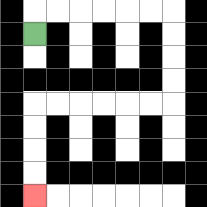{'start': '[1, 1]', 'end': '[1, 8]', 'path_directions': 'U,R,R,R,R,R,R,D,D,D,D,L,L,L,L,L,L,D,D,D,D', 'path_coordinates': '[[1, 1], [1, 0], [2, 0], [3, 0], [4, 0], [5, 0], [6, 0], [7, 0], [7, 1], [7, 2], [7, 3], [7, 4], [6, 4], [5, 4], [4, 4], [3, 4], [2, 4], [1, 4], [1, 5], [1, 6], [1, 7], [1, 8]]'}